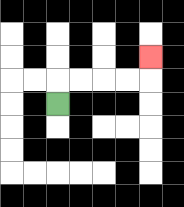{'start': '[2, 4]', 'end': '[6, 2]', 'path_directions': 'U,R,R,R,R,U', 'path_coordinates': '[[2, 4], [2, 3], [3, 3], [4, 3], [5, 3], [6, 3], [6, 2]]'}